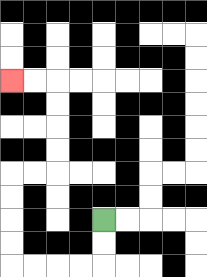{'start': '[4, 9]', 'end': '[0, 3]', 'path_directions': 'D,D,L,L,L,L,U,U,U,U,R,R,U,U,U,U,L,L', 'path_coordinates': '[[4, 9], [4, 10], [4, 11], [3, 11], [2, 11], [1, 11], [0, 11], [0, 10], [0, 9], [0, 8], [0, 7], [1, 7], [2, 7], [2, 6], [2, 5], [2, 4], [2, 3], [1, 3], [0, 3]]'}